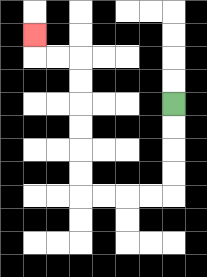{'start': '[7, 4]', 'end': '[1, 1]', 'path_directions': 'D,D,D,D,L,L,L,L,U,U,U,U,U,U,L,L,U', 'path_coordinates': '[[7, 4], [7, 5], [7, 6], [7, 7], [7, 8], [6, 8], [5, 8], [4, 8], [3, 8], [3, 7], [3, 6], [3, 5], [3, 4], [3, 3], [3, 2], [2, 2], [1, 2], [1, 1]]'}